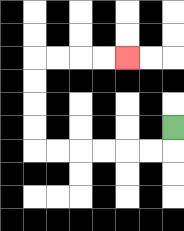{'start': '[7, 5]', 'end': '[5, 2]', 'path_directions': 'D,L,L,L,L,L,L,U,U,U,U,R,R,R,R', 'path_coordinates': '[[7, 5], [7, 6], [6, 6], [5, 6], [4, 6], [3, 6], [2, 6], [1, 6], [1, 5], [1, 4], [1, 3], [1, 2], [2, 2], [3, 2], [4, 2], [5, 2]]'}